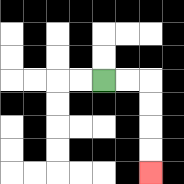{'start': '[4, 3]', 'end': '[6, 7]', 'path_directions': 'R,R,D,D,D,D', 'path_coordinates': '[[4, 3], [5, 3], [6, 3], [6, 4], [6, 5], [6, 6], [6, 7]]'}